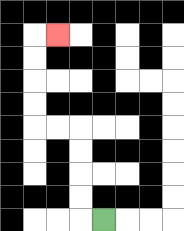{'start': '[4, 9]', 'end': '[2, 1]', 'path_directions': 'L,U,U,U,U,L,L,U,U,U,U,R', 'path_coordinates': '[[4, 9], [3, 9], [3, 8], [3, 7], [3, 6], [3, 5], [2, 5], [1, 5], [1, 4], [1, 3], [1, 2], [1, 1], [2, 1]]'}